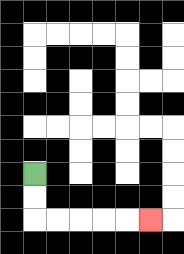{'start': '[1, 7]', 'end': '[6, 9]', 'path_directions': 'D,D,R,R,R,R,R', 'path_coordinates': '[[1, 7], [1, 8], [1, 9], [2, 9], [3, 9], [4, 9], [5, 9], [6, 9]]'}